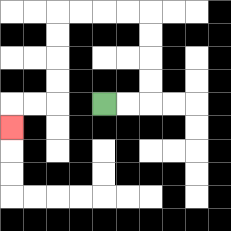{'start': '[4, 4]', 'end': '[0, 5]', 'path_directions': 'R,R,U,U,U,U,L,L,L,L,D,D,D,D,L,L,D', 'path_coordinates': '[[4, 4], [5, 4], [6, 4], [6, 3], [6, 2], [6, 1], [6, 0], [5, 0], [4, 0], [3, 0], [2, 0], [2, 1], [2, 2], [2, 3], [2, 4], [1, 4], [0, 4], [0, 5]]'}